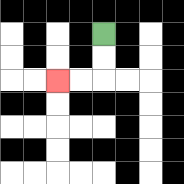{'start': '[4, 1]', 'end': '[2, 3]', 'path_directions': 'D,D,L,L', 'path_coordinates': '[[4, 1], [4, 2], [4, 3], [3, 3], [2, 3]]'}